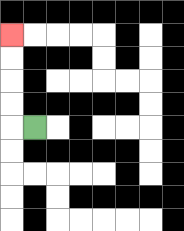{'start': '[1, 5]', 'end': '[0, 1]', 'path_directions': 'L,U,U,U,U', 'path_coordinates': '[[1, 5], [0, 5], [0, 4], [0, 3], [0, 2], [0, 1]]'}